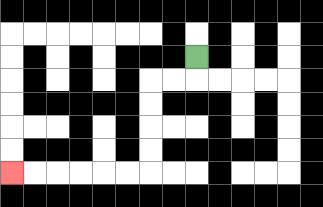{'start': '[8, 2]', 'end': '[0, 7]', 'path_directions': 'D,L,L,D,D,D,D,L,L,L,L,L,L', 'path_coordinates': '[[8, 2], [8, 3], [7, 3], [6, 3], [6, 4], [6, 5], [6, 6], [6, 7], [5, 7], [4, 7], [3, 7], [2, 7], [1, 7], [0, 7]]'}